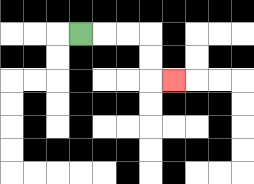{'start': '[3, 1]', 'end': '[7, 3]', 'path_directions': 'R,R,R,D,D,R', 'path_coordinates': '[[3, 1], [4, 1], [5, 1], [6, 1], [6, 2], [6, 3], [7, 3]]'}